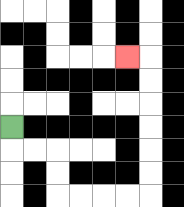{'start': '[0, 5]', 'end': '[5, 2]', 'path_directions': 'D,R,R,D,D,R,R,R,R,U,U,U,U,U,U,L', 'path_coordinates': '[[0, 5], [0, 6], [1, 6], [2, 6], [2, 7], [2, 8], [3, 8], [4, 8], [5, 8], [6, 8], [6, 7], [6, 6], [6, 5], [6, 4], [6, 3], [6, 2], [5, 2]]'}